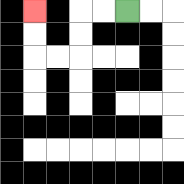{'start': '[5, 0]', 'end': '[1, 0]', 'path_directions': 'L,L,D,D,L,L,U,U', 'path_coordinates': '[[5, 0], [4, 0], [3, 0], [3, 1], [3, 2], [2, 2], [1, 2], [1, 1], [1, 0]]'}